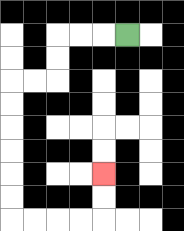{'start': '[5, 1]', 'end': '[4, 7]', 'path_directions': 'L,L,L,D,D,L,L,D,D,D,D,D,D,R,R,R,R,U,U', 'path_coordinates': '[[5, 1], [4, 1], [3, 1], [2, 1], [2, 2], [2, 3], [1, 3], [0, 3], [0, 4], [0, 5], [0, 6], [0, 7], [0, 8], [0, 9], [1, 9], [2, 9], [3, 9], [4, 9], [4, 8], [4, 7]]'}